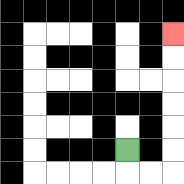{'start': '[5, 6]', 'end': '[7, 1]', 'path_directions': 'D,R,R,U,U,U,U,U,U', 'path_coordinates': '[[5, 6], [5, 7], [6, 7], [7, 7], [7, 6], [7, 5], [7, 4], [7, 3], [7, 2], [7, 1]]'}